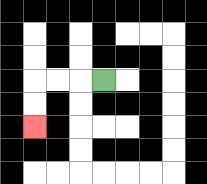{'start': '[4, 3]', 'end': '[1, 5]', 'path_directions': 'L,L,L,D,D', 'path_coordinates': '[[4, 3], [3, 3], [2, 3], [1, 3], [1, 4], [1, 5]]'}